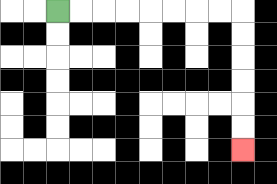{'start': '[2, 0]', 'end': '[10, 6]', 'path_directions': 'R,R,R,R,R,R,R,R,D,D,D,D,D,D', 'path_coordinates': '[[2, 0], [3, 0], [4, 0], [5, 0], [6, 0], [7, 0], [8, 0], [9, 0], [10, 0], [10, 1], [10, 2], [10, 3], [10, 4], [10, 5], [10, 6]]'}